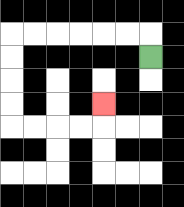{'start': '[6, 2]', 'end': '[4, 4]', 'path_directions': 'U,L,L,L,L,L,L,D,D,D,D,R,R,R,R,U', 'path_coordinates': '[[6, 2], [6, 1], [5, 1], [4, 1], [3, 1], [2, 1], [1, 1], [0, 1], [0, 2], [0, 3], [0, 4], [0, 5], [1, 5], [2, 5], [3, 5], [4, 5], [4, 4]]'}